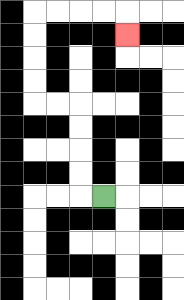{'start': '[4, 8]', 'end': '[5, 1]', 'path_directions': 'L,U,U,U,U,L,L,U,U,U,U,R,R,R,R,D', 'path_coordinates': '[[4, 8], [3, 8], [3, 7], [3, 6], [3, 5], [3, 4], [2, 4], [1, 4], [1, 3], [1, 2], [1, 1], [1, 0], [2, 0], [3, 0], [4, 0], [5, 0], [5, 1]]'}